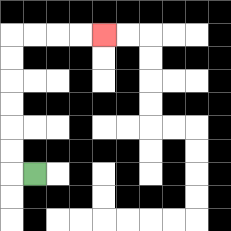{'start': '[1, 7]', 'end': '[4, 1]', 'path_directions': 'L,U,U,U,U,U,U,R,R,R,R', 'path_coordinates': '[[1, 7], [0, 7], [0, 6], [0, 5], [0, 4], [0, 3], [0, 2], [0, 1], [1, 1], [2, 1], [3, 1], [4, 1]]'}